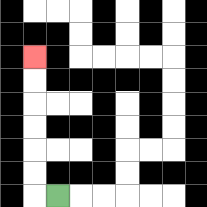{'start': '[2, 8]', 'end': '[1, 2]', 'path_directions': 'L,U,U,U,U,U,U', 'path_coordinates': '[[2, 8], [1, 8], [1, 7], [1, 6], [1, 5], [1, 4], [1, 3], [1, 2]]'}